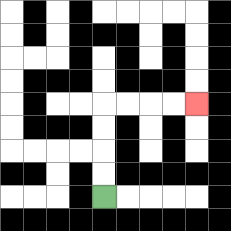{'start': '[4, 8]', 'end': '[8, 4]', 'path_directions': 'U,U,U,U,R,R,R,R', 'path_coordinates': '[[4, 8], [4, 7], [4, 6], [4, 5], [4, 4], [5, 4], [6, 4], [7, 4], [8, 4]]'}